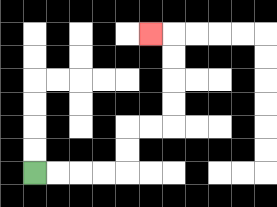{'start': '[1, 7]', 'end': '[6, 1]', 'path_directions': 'R,R,R,R,U,U,R,R,U,U,U,U,L', 'path_coordinates': '[[1, 7], [2, 7], [3, 7], [4, 7], [5, 7], [5, 6], [5, 5], [6, 5], [7, 5], [7, 4], [7, 3], [7, 2], [7, 1], [6, 1]]'}